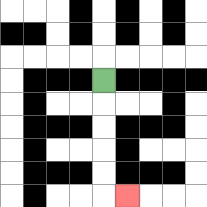{'start': '[4, 3]', 'end': '[5, 8]', 'path_directions': 'D,D,D,D,D,R', 'path_coordinates': '[[4, 3], [4, 4], [4, 5], [4, 6], [4, 7], [4, 8], [5, 8]]'}